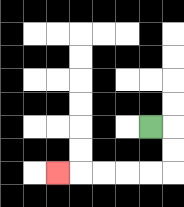{'start': '[6, 5]', 'end': '[2, 7]', 'path_directions': 'R,D,D,L,L,L,L,L', 'path_coordinates': '[[6, 5], [7, 5], [7, 6], [7, 7], [6, 7], [5, 7], [4, 7], [3, 7], [2, 7]]'}